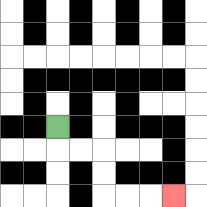{'start': '[2, 5]', 'end': '[7, 8]', 'path_directions': 'D,R,R,D,D,R,R,R', 'path_coordinates': '[[2, 5], [2, 6], [3, 6], [4, 6], [4, 7], [4, 8], [5, 8], [6, 8], [7, 8]]'}